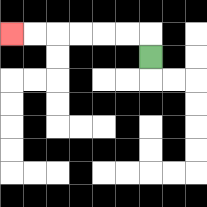{'start': '[6, 2]', 'end': '[0, 1]', 'path_directions': 'U,L,L,L,L,L,L', 'path_coordinates': '[[6, 2], [6, 1], [5, 1], [4, 1], [3, 1], [2, 1], [1, 1], [0, 1]]'}